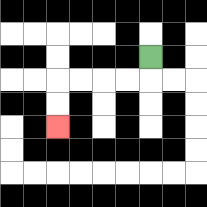{'start': '[6, 2]', 'end': '[2, 5]', 'path_directions': 'D,L,L,L,L,D,D', 'path_coordinates': '[[6, 2], [6, 3], [5, 3], [4, 3], [3, 3], [2, 3], [2, 4], [2, 5]]'}